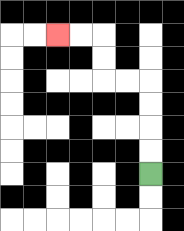{'start': '[6, 7]', 'end': '[2, 1]', 'path_directions': 'U,U,U,U,L,L,U,U,L,L', 'path_coordinates': '[[6, 7], [6, 6], [6, 5], [6, 4], [6, 3], [5, 3], [4, 3], [4, 2], [4, 1], [3, 1], [2, 1]]'}